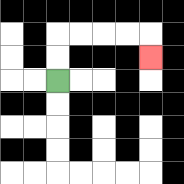{'start': '[2, 3]', 'end': '[6, 2]', 'path_directions': 'U,U,R,R,R,R,D', 'path_coordinates': '[[2, 3], [2, 2], [2, 1], [3, 1], [4, 1], [5, 1], [6, 1], [6, 2]]'}